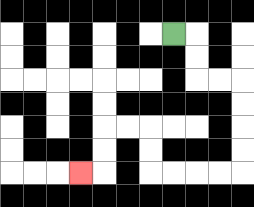{'start': '[7, 1]', 'end': '[3, 7]', 'path_directions': 'R,D,D,R,R,D,D,D,D,L,L,L,L,U,U,L,L,D,D,L', 'path_coordinates': '[[7, 1], [8, 1], [8, 2], [8, 3], [9, 3], [10, 3], [10, 4], [10, 5], [10, 6], [10, 7], [9, 7], [8, 7], [7, 7], [6, 7], [6, 6], [6, 5], [5, 5], [4, 5], [4, 6], [4, 7], [3, 7]]'}